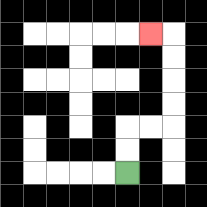{'start': '[5, 7]', 'end': '[6, 1]', 'path_directions': 'U,U,R,R,U,U,U,U,L', 'path_coordinates': '[[5, 7], [5, 6], [5, 5], [6, 5], [7, 5], [7, 4], [7, 3], [7, 2], [7, 1], [6, 1]]'}